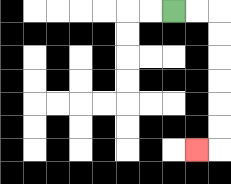{'start': '[7, 0]', 'end': '[8, 6]', 'path_directions': 'R,R,D,D,D,D,D,D,L', 'path_coordinates': '[[7, 0], [8, 0], [9, 0], [9, 1], [9, 2], [9, 3], [9, 4], [9, 5], [9, 6], [8, 6]]'}